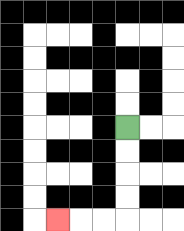{'start': '[5, 5]', 'end': '[2, 9]', 'path_directions': 'D,D,D,D,L,L,L', 'path_coordinates': '[[5, 5], [5, 6], [5, 7], [5, 8], [5, 9], [4, 9], [3, 9], [2, 9]]'}